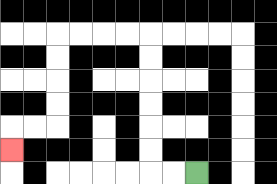{'start': '[8, 7]', 'end': '[0, 6]', 'path_directions': 'L,L,U,U,U,U,U,U,L,L,L,L,D,D,D,D,L,L,D', 'path_coordinates': '[[8, 7], [7, 7], [6, 7], [6, 6], [6, 5], [6, 4], [6, 3], [6, 2], [6, 1], [5, 1], [4, 1], [3, 1], [2, 1], [2, 2], [2, 3], [2, 4], [2, 5], [1, 5], [0, 5], [0, 6]]'}